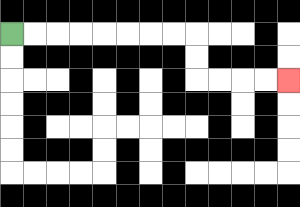{'start': '[0, 1]', 'end': '[12, 3]', 'path_directions': 'R,R,R,R,R,R,R,R,D,D,R,R,R,R', 'path_coordinates': '[[0, 1], [1, 1], [2, 1], [3, 1], [4, 1], [5, 1], [6, 1], [7, 1], [8, 1], [8, 2], [8, 3], [9, 3], [10, 3], [11, 3], [12, 3]]'}